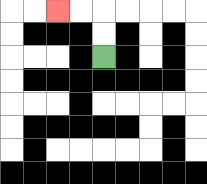{'start': '[4, 2]', 'end': '[2, 0]', 'path_directions': 'U,U,L,L', 'path_coordinates': '[[4, 2], [4, 1], [4, 0], [3, 0], [2, 0]]'}